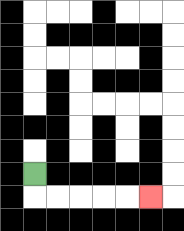{'start': '[1, 7]', 'end': '[6, 8]', 'path_directions': 'D,R,R,R,R,R', 'path_coordinates': '[[1, 7], [1, 8], [2, 8], [3, 8], [4, 8], [5, 8], [6, 8]]'}